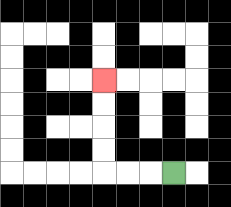{'start': '[7, 7]', 'end': '[4, 3]', 'path_directions': 'L,L,L,U,U,U,U', 'path_coordinates': '[[7, 7], [6, 7], [5, 7], [4, 7], [4, 6], [4, 5], [4, 4], [4, 3]]'}